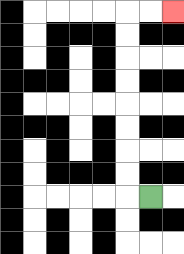{'start': '[6, 8]', 'end': '[7, 0]', 'path_directions': 'L,U,U,U,U,U,U,U,U,R,R', 'path_coordinates': '[[6, 8], [5, 8], [5, 7], [5, 6], [5, 5], [5, 4], [5, 3], [5, 2], [5, 1], [5, 0], [6, 0], [7, 0]]'}